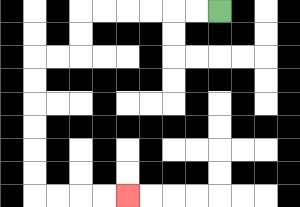{'start': '[9, 0]', 'end': '[5, 8]', 'path_directions': 'L,L,L,L,L,L,D,D,L,L,D,D,D,D,D,D,R,R,R,R', 'path_coordinates': '[[9, 0], [8, 0], [7, 0], [6, 0], [5, 0], [4, 0], [3, 0], [3, 1], [3, 2], [2, 2], [1, 2], [1, 3], [1, 4], [1, 5], [1, 6], [1, 7], [1, 8], [2, 8], [3, 8], [4, 8], [5, 8]]'}